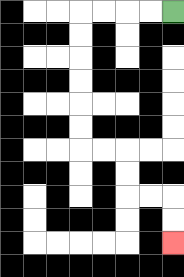{'start': '[7, 0]', 'end': '[7, 10]', 'path_directions': 'L,L,L,L,D,D,D,D,D,D,R,R,D,D,R,R,D,D', 'path_coordinates': '[[7, 0], [6, 0], [5, 0], [4, 0], [3, 0], [3, 1], [3, 2], [3, 3], [3, 4], [3, 5], [3, 6], [4, 6], [5, 6], [5, 7], [5, 8], [6, 8], [7, 8], [7, 9], [7, 10]]'}